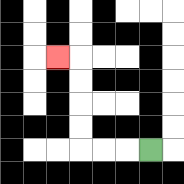{'start': '[6, 6]', 'end': '[2, 2]', 'path_directions': 'L,L,L,U,U,U,U,L', 'path_coordinates': '[[6, 6], [5, 6], [4, 6], [3, 6], [3, 5], [3, 4], [3, 3], [3, 2], [2, 2]]'}